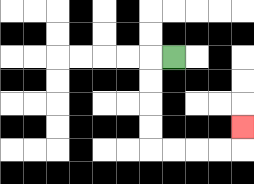{'start': '[7, 2]', 'end': '[10, 5]', 'path_directions': 'L,D,D,D,D,R,R,R,R,U', 'path_coordinates': '[[7, 2], [6, 2], [6, 3], [6, 4], [6, 5], [6, 6], [7, 6], [8, 6], [9, 6], [10, 6], [10, 5]]'}